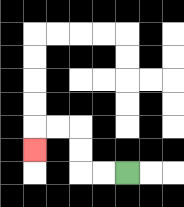{'start': '[5, 7]', 'end': '[1, 6]', 'path_directions': 'L,L,U,U,L,L,D', 'path_coordinates': '[[5, 7], [4, 7], [3, 7], [3, 6], [3, 5], [2, 5], [1, 5], [1, 6]]'}